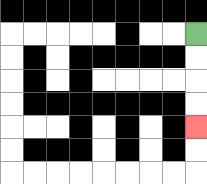{'start': '[8, 1]', 'end': '[8, 5]', 'path_directions': 'D,D,D,D', 'path_coordinates': '[[8, 1], [8, 2], [8, 3], [8, 4], [8, 5]]'}